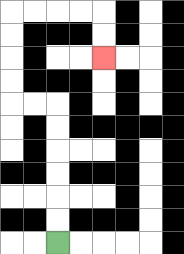{'start': '[2, 10]', 'end': '[4, 2]', 'path_directions': 'U,U,U,U,U,U,L,L,U,U,U,U,R,R,R,R,D,D', 'path_coordinates': '[[2, 10], [2, 9], [2, 8], [2, 7], [2, 6], [2, 5], [2, 4], [1, 4], [0, 4], [0, 3], [0, 2], [0, 1], [0, 0], [1, 0], [2, 0], [3, 0], [4, 0], [4, 1], [4, 2]]'}